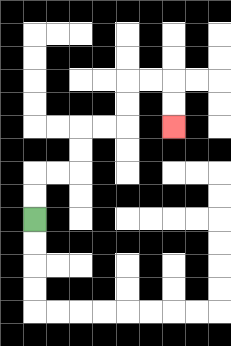{'start': '[1, 9]', 'end': '[7, 5]', 'path_directions': 'U,U,R,R,U,U,R,R,U,U,R,R,D,D', 'path_coordinates': '[[1, 9], [1, 8], [1, 7], [2, 7], [3, 7], [3, 6], [3, 5], [4, 5], [5, 5], [5, 4], [5, 3], [6, 3], [7, 3], [7, 4], [7, 5]]'}